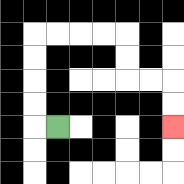{'start': '[2, 5]', 'end': '[7, 5]', 'path_directions': 'L,U,U,U,U,R,R,R,R,D,D,R,R,D,D', 'path_coordinates': '[[2, 5], [1, 5], [1, 4], [1, 3], [1, 2], [1, 1], [2, 1], [3, 1], [4, 1], [5, 1], [5, 2], [5, 3], [6, 3], [7, 3], [7, 4], [7, 5]]'}